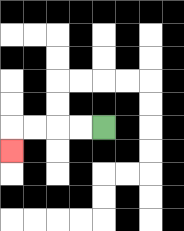{'start': '[4, 5]', 'end': '[0, 6]', 'path_directions': 'L,L,L,L,D', 'path_coordinates': '[[4, 5], [3, 5], [2, 5], [1, 5], [0, 5], [0, 6]]'}